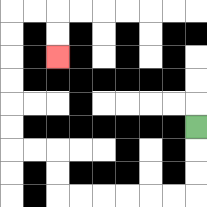{'start': '[8, 5]', 'end': '[2, 2]', 'path_directions': 'D,D,D,L,L,L,L,L,L,U,U,L,L,U,U,U,U,U,U,R,R,D,D', 'path_coordinates': '[[8, 5], [8, 6], [8, 7], [8, 8], [7, 8], [6, 8], [5, 8], [4, 8], [3, 8], [2, 8], [2, 7], [2, 6], [1, 6], [0, 6], [0, 5], [0, 4], [0, 3], [0, 2], [0, 1], [0, 0], [1, 0], [2, 0], [2, 1], [2, 2]]'}